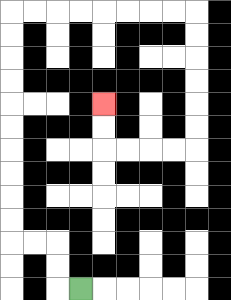{'start': '[3, 12]', 'end': '[4, 4]', 'path_directions': 'L,U,U,L,L,U,U,U,U,U,U,U,U,U,U,R,R,R,R,R,R,R,R,D,D,D,D,D,D,L,L,L,L,U,U', 'path_coordinates': '[[3, 12], [2, 12], [2, 11], [2, 10], [1, 10], [0, 10], [0, 9], [0, 8], [0, 7], [0, 6], [0, 5], [0, 4], [0, 3], [0, 2], [0, 1], [0, 0], [1, 0], [2, 0], [3, 0], [4, 0], [5, 0], [6, 0], [7, 0], [8, 0], [8, 1], [8, 2], [8, 3], [8, 4], [8, 5], [8, 6], [7, 6], [6, 6], [5, 6], [4, 6], [4, 5], [4, 4]]'}